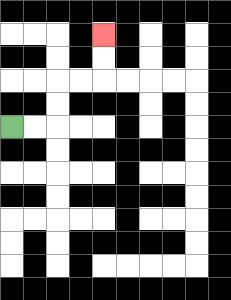{'start': '[0, 5]', 'end': '[4, 1]', 'path_directions': 'R,R,U,U,R,R,U,U', 'path_coordinates': '[[0, 5], [1, 5], [2, 5], [2, 4], [2, 3], [3, 3], [4, 3], [4, 2], [4, 1]]'}